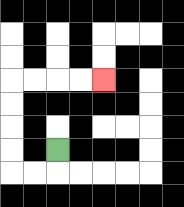{'start': '[2, 6]', 'end': '[4, 3]', 'path_directions': 'D,L,L,U,U,U,U,R,R,R,R', 'path_coordinates': '[[2, 6], [2, 7], [1, 7], [0, 7], [0, 6], [0, 5], [0, 4], [0, 3], [1, 3], [2, 3], [3, 3], [4, 3]]'}